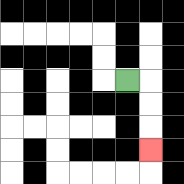{'start': '[5, 3]', 'end': '[6, 6]', 'path_directions': 'R,D,D,D', 'path_coordinates': '[[5, 3], [6, 3], [6, 4], [6, 5], [6, 6]]'}